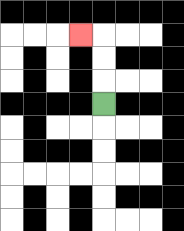{'start': '[4, 4]', 'end': '[3, 1]', 'path_directions': 'U,U,U,L', 'path_coordinates': '[[4, 4], [4, 3], [4, 2], [4, 1], [3, 1]]'}